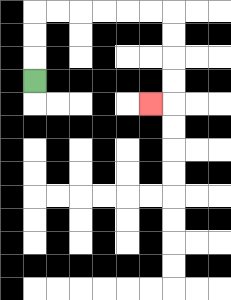{'start': '[1, 3]', 'end': '[6, 4]', 'path_directions': 'U,U,U,R,R,R,R,R,R,D,D,D,D,L', 'path_coordinates': '[[1, 3], [1, 2], [1, 1], [1, 0], [2, 0], [3, 0], [4, 0], [5, 0], [6, 0], [7, 0], [7, 1], [7, 2], [7, 3], [7, 4], [6, 4]]'}